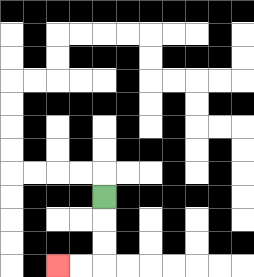{'start': '[4, 8]', 'end': '[2, 11]', 'path_directions': 'D,D,D,L,L', 'path_coordinates': '[[4, 8], [4, 9], [4, 10], [4, 11], [3, 11], [2, 11]]'}